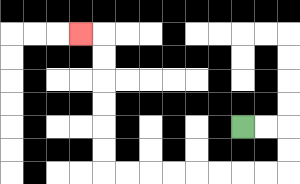{'start': '[10, 5]', 'end': '[3, 1]', 'path_directions': 'R,R,D,D,L,L,L,L,L,L,L,L,U,U,U,U,U,U,L', 'path_coordinates': '[[10, 5], [11, 5], [12, 5], [12, 6], [12, 7], [11, 7], [10, 7], [9, 7], [8, 7], [7, 7], [6, 7], [5, 7], [4, 7], [4, 6], [4, 5], [4, 4], [4, 3], [4, 2], [4, 1], [3, 1]]'}